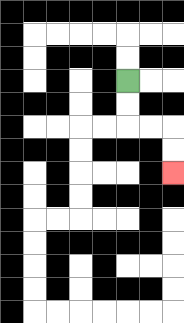{'start': '[5, 3]', 'end': '[7, 7]', 'path_directions': 'D,D,R,R,D,D', 'path_coordinates': '[[5, 3], [5, 4], [5, 5], [6, 5], [7, 5], [7, 6], [7, 7]]'}